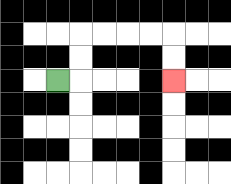{'start': '[2, 3]', 'end': '[7, 3]', 'path_directions': 'R,U,U,R,R,R,R,D,D', 'path_coordinates': '[[2, 3], [3, 3], [3, 2], [3, 1], [4, 1], [5, 1], [6, 1], [7, 1], [7, 2], [7, 3]]'}